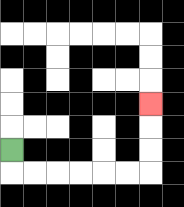{'start': '[0, 6]', 'end': '[6, 4]', 'path_directions': 'D,R,R,R,R,R,R,U,U,U', 'path_coordinates': '[[0, 6], [0, 7], [1, 7], [2, 7], [3, 7], [4, 7], [5, 7], [6, 7], [6, 6], [6, 5], [6, 4]]'}